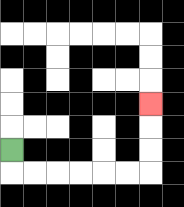{'start': '[0, 6]', 'end': '[6, 4]', 'path_directions': 'D,R,R,R,R,R,R,U,U,U', 'path_coordinates': '[[0, 6], [0, 7], [1, 7], [2, 7], [3, 7], [4, 7], [5, 7], [6, 7], [6, 6], [6, 5], [6, 4]]'}